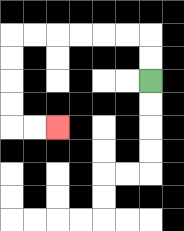{'start': '[6, 3]', 'end': '[2, 5]', 'path_directions': 'U,U,L,L,L,L,L,L,D,D,D,D,R,R', 'path_coordinates': '[[6, 3], [6, 2], [6, 1], [5, 1], [4, 1], [3, 1], [2, 1], [1, 1], [0, 1], [0, 2], [0, 3], [0, 4], [0, 5], [1, 5], [2, 5]]'}